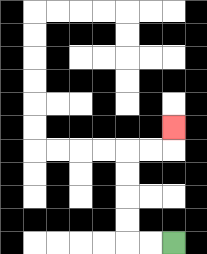{'start': '[7, 10]', 'end': '[7, 5]', 'path_directions': 'L,L,U,U,U,U,R,R,U', 'path_coordinates': '[[7, 10], [6, 10], [5, 10], [5, 9], [5, 8], [5, 7], [5, 6], [6, 6], [7, 6], [7, 5]]'}